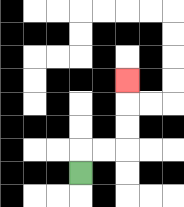{'start': '[3, 7]', 'end': '[5, 3]', 'path_directions': 'U,R,R,U,U,U', 'path_coordinates': '[[3, 7], [3, 6], [4, 6], [5, 6], [5, 5], [5, 4], [5, 3]]'}